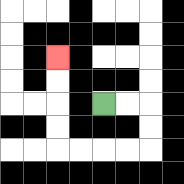{'start': '[4, 4]', 'end': '[2, 2]', 'path_directions': 'R,R,D,D,L,L,L,L,U,U,U,U', 'path_coordinates': '[[4, 4], [5, 4], [6, 4], [6, 5], [6, 6], [5, 6], [4, 6], [3, 6], [2, 6], [2, 5], [2, 4], [2, 3], [2, 2]]'}